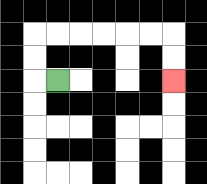{'start': '[2, 3]', 'end': '[7, 3]', 'path_directions': 'L,U,U,R,R,R,R,R,R,D,D', 'path_coordinates': '[[2, 3], [1, 3], [1, 2], [1, 1], [2, 1], [3, 1], [4, 1], [5, 1], [6, 1], [7, 1], [7, 2], [7, 3]]'}